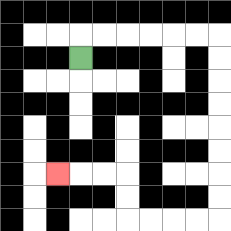{'start': '[3, 2]', 'end': '[2, 7]', 'path_directions': 'U,R,R,R,R,R,R,D,D,D,D,D,D,D,D,L,L,L,L,U,U,L,L,L', 'path_coordinates': '[[3, 2], [3, 1], [4, 1], [5, 1], [6, 1], [7, 1], [8, 1], [9, 1], [9, 2], [9, 3], [9, 4], [9, 5], [9, 6], [9, 7], [9, 8], [9, 9], [8, 9], [7, 9], [6, 9], [5, 9], [5, 8], [5, 7], [4, 7], [3, 7], [2, 7]]'}